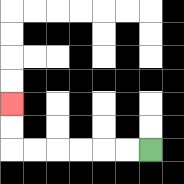{'start': '[6, 6]', 'end': '[0, 4]', 'path_directions': 'L,L,L,L,L,L,U,U', 'path_coordinates': '[[6, 6], [5, 6], [4, 6], [3, 6], [2, 6], [1, 6], [0, 6], [0, 5], [0, 4]]'}